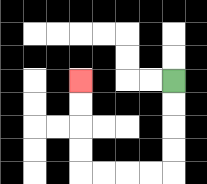{'start': '[7, 3]', 'end': '[3, 3]', 'path_directions': 'D,D,D,D,L,L,L,L,U,U,U,U', 'path_coordinates': '[[7, 3], [7, 4], [7, 5], [7, 6], [7, 7], [6, 7], [5, 7], [4, 7], [3, 7], [3, 6], [3, 5], [3, 4], [3, 3]]'}